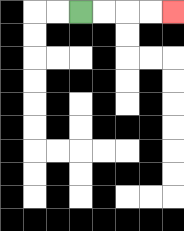{'start': '[3, 0]', 'end': '[7, 0]', 'path_directions': 'R,R,R,R', 'path_coordinates': '[[3, 0], [4, 0], [5, 0], [6, 0], [7, 0]]'}